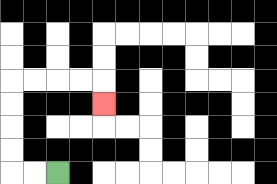{'start': '[2, 7]', 'end': '[4, 4]', 'path_directions': 'L,L,U,U,U,U,R,R,R,R,D', 'path_coordinates': '[[2, 7], [1, 7], [0, 7], [0, 6], [0, 5], [0, 4], [0, 3], [1, 3], [2, 3], [3, 3], [4, 3], [4, 4]]'}